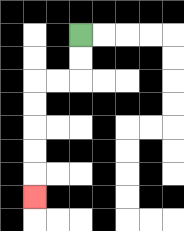{'start': '[3, 1]', 'end': '[1, 8]', 'path_directions': 'D,D,L,L,D,D,D,D,D', 'path_coordinates': '[[3, 1], [3, 2], [3, 3], [2, 3], [1, 3], [1, 4], [1, 5], [1, 6], [1, 7], [1, 8]]'}